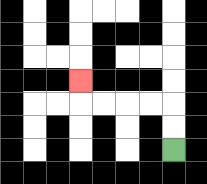{'start': '[7, 6]', 'end': '[3, 3]', 'path_directions': 'U,U,L,L,L,L,U', 'path_coordinates': '[[7, 6], [7, 5], [7, 4], [6, 4], [5, 4], [4, 4], [3, 4], [3, 3]]'}